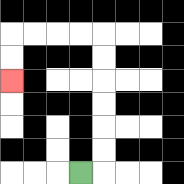{'start': '[3, 7]', 'end': '[0, 3]', 'path_directions': 'R,U,U,U,U,U,U,L,L,L,L,D,D', 'path_coordinates': '[[3, 7], [4, 7], [4, 6], [4, 5], [4, 4], [4, 3], [4, 2], [4, 1], [3, 1], [2, 1], [1, 1], [0, 1], [0, 2], [0, 3]]'}